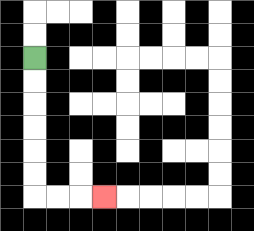{'start': '[1, 2]', 'end': '[4, 8]', 'path_directions': 'D,D,D,D,D,D,R,R,R', 'path_coordinates': '[[1, 2], [1, 3], [1, 4], [1, 5], [1, 6], [1, 7], [1, 8], [2, 8], [3, 8], [4, 8]]'}